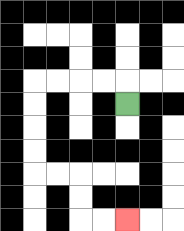{'start': '[5, 4]', 'end': '[5, 9]', 'path_directions': 'U,L,L,L,L,D,D,D,D,R,R,D,D,R,R', 'path_coordinates': '[[5, 4], [5, 3], [4, 3], [3, 3], [2, 3], [1, 3], [1, 4], [1, 5], [1, 6], [1, 7], [2, 7], [3, 7], [3, 8], [3, 9], [4, 9], [5, 9]]'}